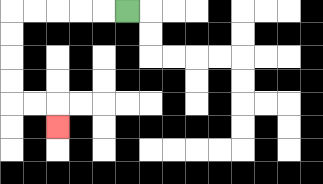{'start': '[5, 0]', 'end': '[2, 5]', 'path_directions': 'L,L,L,L,L,D,D,D,D,R,R,D', 'path_coordinates': '[[5, 0], [4, 0], [3, 0], [2, 0], [1, 0], [0, 0], [0, 1], [0, 2], [0, 3], [0, 4], [1, 4], [2, 4], [2, 5]]'}